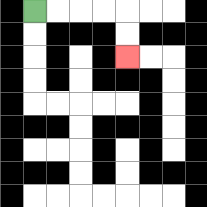{'start': '[1, 0]', 'end': '[5, 2]', 'path_directions': 'R,R,R,R,D,D', 'path_coordinates': '[[1, 0], [2, 0], [3, 0], [4, 0], [5, 0], [5, 1], [5, 2]]'}